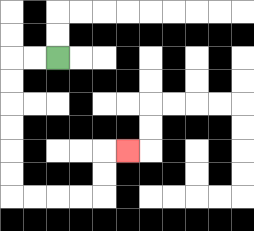{'start': '[2, 2]', 'end': '[5, 6]', 'path_directions': 'L,L,D,D,D,D,D,D,R,R,R,R,U,U,R', 'path_coordinates': '[[2, 2], [1, 2], [0, 2], [0, 3], [0, 4], [0, 5], [0, 6], [0, 7], [0, 8], [1, 8], [2, 8], [3, 8], [4, 8], [4, 7], [4, 6], [5, 6]]'}